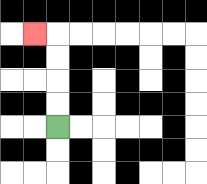{'start': '[2, 5]', 'end': '[1, 1]', 'path_directions': 'U,U,U,U,L', 'path_coordinates': '[[2, 5], [2, 4], [2, 3], [2, 2], [2, 1], [1, 1]]'}